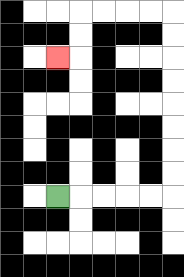{'start': '[2, 8]', 'end': '[2, 2]', 'path_directions': 'R,R,R,R,R,U,U,U,U,U,U,U,U,L,L,L,L,D,D,L', 'path_coordinates': '[[2, 8], [3, 8], [4, 8], [5, 8], [6, 8], [7, 8], [7, 7], [7, 6], [7, 5], [7, 4], [7, 3], [7, 2], [7, 1], [7, 0], [6, 0], [5, 0], [4, 0], [3, 0], [3, 1], [3, 2], [2, 2]]'}